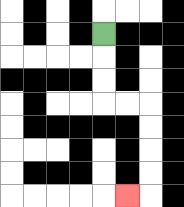{'start': '[4, 1]', 'end': '[5, 8]', 'path_directions': 'D,D,D,R,R,D,D,D,D,L', 'path_coordinates': '[[4, 1], [4, 2], [4, 3], [4, 4], [5, 4], [6, 4], [6, 5], [6, 6], [6, 7], [6, 8], [5, 8]]'}